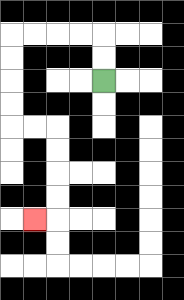{'start': '[4, 3]', 'end': '[1, 9]', 'path_directions': 'U,U,L,L,L,L,D,D,D,D,R,R,D,D,D,D,L', 'path_coordinates': '[[4, 3], [4, 2], [4, 1], [3, 1], [2, 1], [1, 1], [0, 1], [0, 2], [0, 3], [0, 4], [0, 5], [1, 5], [2, 5], [2, 6], [2, 7], [2, 8], [2, 9], [1, 9]]'}